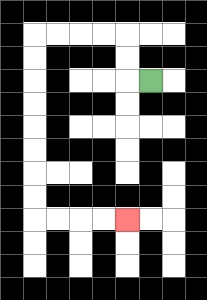{'start': '[6, 3]', 'end': '[5, 9]', 'path_directions': 'L,U,U,L,L,L,L,D,D,D,D,D,D,D,D,R,R,R,R', 'path_coordinates': '[[6, 3], [5, 3], [5, 2], [5, 1], [4, 1], [3, 1], [2, 1], [1, 1], [1, 2], [1, 3], [1, 4], [1, 5], [1, 6], [1, 7], [1, 8], [1, 9], [2, 9], [3, 9], [4, 9], [5, 9]]'}